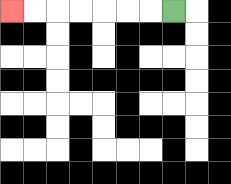{'start': '[7, 0]', 'end': '[0, 0]', 'path_directions': 'L,L,L,L,L,L,L', 'path_coordinates': '[[7, 0], [6, 0], [5, 0], [4, 0], [3, 0], [2, 0], [1, 0], [0, 0]]'}